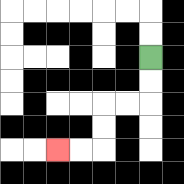{'start': '[6, 2]', 'end': '[2, 6]', 'path_directions': 'D,D,L,L,D,D,L,L', 'path_coordinates': '[[6, 2], [6, 3], [6, 4], [5, 4], [4, 4], [4, 5], [4, 6], [3, 6], [2, 6]]'}